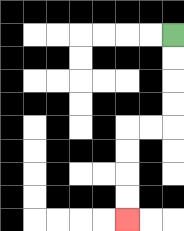{'start': '[7, 1]', 'end': '[5, 9]', 'path_directions': 'D,D,D,D,L,L,D,D,D,D', 'path_coordinates': '[[7, 1], [7, 2], [7, 3], [7, 4], [7, 5], [6, 5], [5, 5], [5, 6], [5, 7], [5, 8], [5, 9]]'}